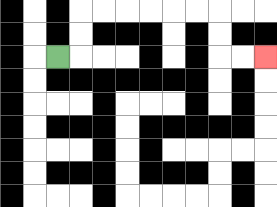{'start': '[2, 2]', 'end': '[11, 2]', 'path_directions': 'R,U,U,R,R,R,R,R,R,D,D,R,R', 'path_coordinates': '[[2, 2], [3, 2], [3, 1], [3, 0], [4, 0], [5, 0], [6, 0], [7, 0], [8, 0], [9, 0], [9, 1], [9, 2], [10, 2], [11, 2]]'}